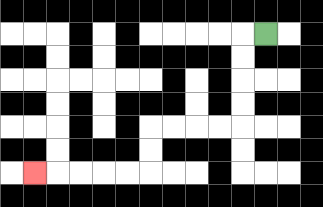{'start': '[11, 1]', 'end': '[1, 7]', 'path_directions': 'L,D,D,D,D,L,L,L,L,D,D,L,L,L,L,L', 'path_coordinates': '[[11, 1], [10, 1], [10, 2], [10, 3], [10, 4], [10, 5], [9, 5], [8, 5], [7, 5], [6, 5], [6, 6], [6, 7], [5, 7], [4, 7], [3, 7], [2, 7], [1, 7]]'}